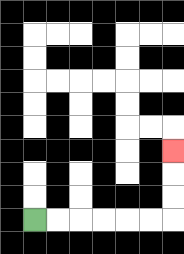{'start': '[1, 9]', 'end': '[7, 6]', 'path_directions': 'R,R,R,R,R,R,U,U,U', 'path_coordinates': '[[1, 9], [2, 9], [3, 9], [4, 9], [5, 9], [6, 9], [7, 9], [7, 8], [7, 7], [7, 6]]'}